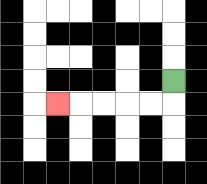{'start': '[7, 3]', 'end': '[2, 4]', 'path_directions': 'D,L,L,L,L,L', 'path_coordinates': '[[7, 3], [7, 4], [6, 4], [5, 4], [4, 4], [3, 4], [2, 4]]'}